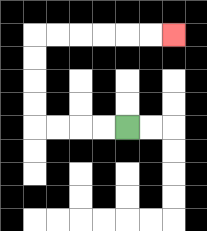{'start': '[5, 5]', 'end': '[7, 1]', 'path_directions': 'L,L,L,L,U,U,U,U,R,R,R,R,R,R', 'path_coordinates': '[[5, 5], [4, 5], [3, 5], [2, 5], [1, 5], [1, 4], [1, 3], [1, 2], [1, 1], [2, 1], [3, 1], [4, 1], [5, 1], [6, 1], [7, 1]]'}